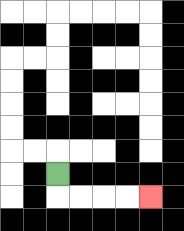{'start': '[2, 7]', 'end': '[6, 8]', 'path_directions': 'D,R,R,R,R', 'path_coordinates': '[[2, 7], [2, 8], [3, 8], [4, 8], [5, 8], [6, 8]]'}